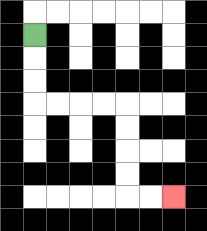{'start': '[1, 1]', 'end': '[7, 8]', 'path_directions': 'D,D,D,R,R,R,R,D,D,D,D,R,R', 'path_coordinates': '[[1, 1], [1, 2], [1, 3], [1, 4], [2, 4], [3, 4], [4, 4], [5, 4], [5, 5], [5, 6], [5, 7], [5, 8], [6, 8], [7, 8]]'}